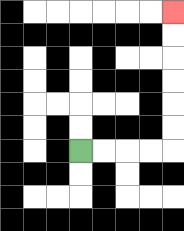{'start': '[3, 6]', 'end': '[7, 0]', 'path_directions': 'R,R,R,R,U,U,U,U,U,U', 'path_coordinates': '[[3, 6], [4, 6], [5, 6], [6, 6], [7, 6], [7, 5], [7, 4], [7, 3], [7, 2], [7, 1], [7, 0]]'}